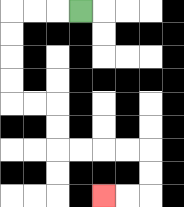{'start': '[3, 0]', 'end': '[4, 8]', 'path_directions': 'L,L,L,D,D,D,D,R,R,D,D,R,R,R,R,D,D,L,L', 'path_coordinates': '[[3, 0], [2, 0], [1, 0], [0, 0], [0, 1], [0, 2], [0, 3], [0, 4], [1, 4], [2, 4], [2, 5], [2, 6], [3, 6], [4, 6], [5, 6], [6, 6], [6, 7], [6, 8], [5, 8], [4, 8]]'}